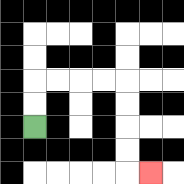{'start': '[1, 5]', 'end': '[6, 7]', 'path_directions': 'U,U,R,R,R,R,D,D,D,D,R', 'path_coordinates': '[[1, 5], [1, 4], [1, 3], [2, 3], [3, 3], [4, 3], [5, 3], [5, 4], [5, 5], [5, 6], [5, 7], [6, 7]]'}